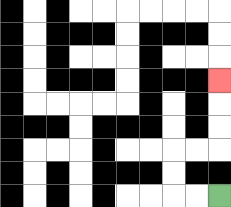{'start': '[9, 8]', 'end': '[9, 3]', 'path_directions': 'L,L,U,U,R,R,U,U,U', 'path_coordinates': '[[9, 8], [8, 8], [7, 8], [7, 7], [7, 6], [8, 6], [9, 6], [9, 5], [9, 4], [9, 3]]'}